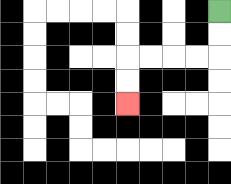{'start': '[9, 0]', 'end': '[5, 4]', 'path_directions': 'D,D,L,L,L,L,D,D', 'path_coordinates': '[[9, 0], [9, 1], [9, 2], [8, 2], [7, 2], [6, 2], [5, 2], [5, 3], [5, 4]]'}